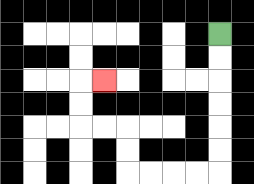{'start': '[9, 1]', 'end': '[4, 3]', 'path_directions': 'D,D,D,D,D,D,L,L,L,L,U,U,L,L,U,U,R', 'path_coordinates': '[[9, 1], [9, 2], [9, 3], [9, 4], [9, 5], [9, 6], [9, 7], [8, 7], [7, 7], [6, 7], [5, 7], [5, 6], [5, 5], [4, 5], [3, 5], [3, 4], [3, 3], [4, 3]]'}